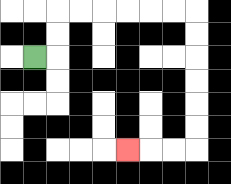{'start': '[1, 2]', 'end': '[5, 6]', 'path_directions': 'R,U,U,R,R,R,R,R,R,D,D,D,D,D,D,L,L,L', 'path_coordinates': '[[1, 2], [2, 2], [2, 1], [2, 0], [3, 0], [4, 0], [5, 0], [6, 0], [7, 0], [8, 0], [8, 1], [8, 2], [8, 3], [8, 4], [8, 5], [8, 6], [7, 6], [6, 6], [5, 6]]'}